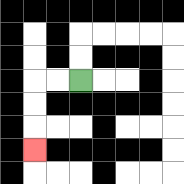{'start': '[3, 3]', 'end': '[1, 6]', 'path_directions': 'L,L,D,D,D', 'path_coordinates': '[[3, 3], [2, 3], [1, 3], [1, 4], [1, 5], [1, 6]]'}